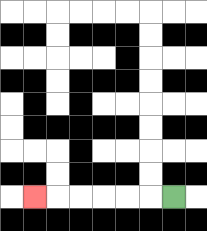{'start': '[7, 8]', 'end': '[1, 8]', 'path_directions': 'L,L,L,L,L,L', 'path_coordinates': '[[7, 8], [6, 8], [5, 8], [4, 8], [3, 8], [2, 8], [1, 8]]'}